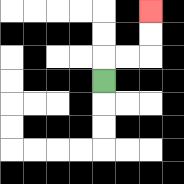{'start': '[4, 3]', 'end': '[6, 0]', 'path_directions': 'U,R,R,U,U', 'path_coordinates': '[[4, 3], [4, 2], [5, 2], [6, 2], [6, 1], [6, 0]]'}